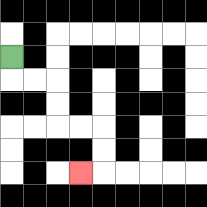{'start': '[0, 2]', 'end': '[3, 7]', 'path_directions': 'D,R,R,D,D,R,R,D,D,L', 'path_coordinates': '[[0, 2], [0, 3], [1, 3], [2, 3], [2, 4], [2, 5], [3, 5], [4, 5], [4, 6], [4, 7], [3, 7]]'}